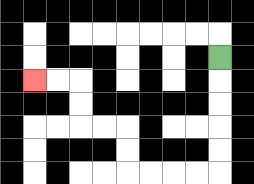{'start': '[9, 2]', 'end': '[1, 3]', 'path_directions': 'D,D,D,D,D,L,L,L,L,U,U,L,L,U,U,L,L', 'path_coordinates': '[[9, 2], [9, 3], [9, 4], [9, 5], [9, 6], [9, 7], [8, 7], [7, 7], [6, 7], [5, 7], [5, 6], [5, 5], [4, 5], [3, 5], [3, 4], [3, 3], [2, 3], [1, 3]]'}